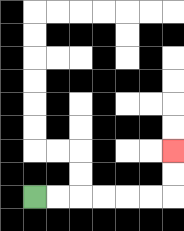{'start': '[1, 8]', 'end': '[7, 6]', 'path_directions': 'R,R,R,R,R,R,U,U', 'path_coordinates': '[[1, 8], [2, 8], [3, 8], [4, 8], [5, 8], [6, 8], [7, 8], [7, 7], [7, 6]]'}